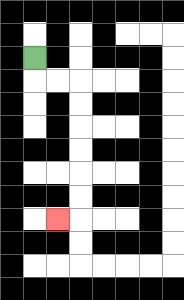{'start': '[1, 2]', 'end': '[2, 9]', 'path_directions': 'D,R,R,D,D,D,D,D,D,L', 'path_coordinates': '[[1, 2], [1, 3], [2, 3], [3, 3], [3, 4], [3, 5], [3, 6], [3, 7], [3, 8], [3, 9], [2, 9]]'}